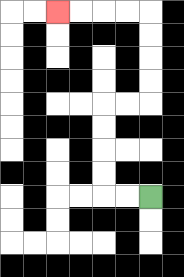{'start': '[6, 8]', 'end': '[2, 0]', 'path_directions': 'L,L,U,U,U,U,R,R,U,U,U,U,L,L,L,L', 'path_coordinates': '[[6, 8], [5, 8], [4, 8], [4, 7], [4, 6], [4, 5], [4, 4], [5, 4], [6, 4], [6, 3], [6, 2], [6, 1], [6, 0], [5, 0], [4, 0], [3, 0], [2, 0]]'}